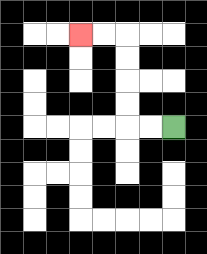{'start': '[7, 5]', 'end': '[3, 1]', 'path_directions': 'L,L,U,U,U,U,L,L', 'path_coordinates': '[[7, 5], [6, 5], [5, 5], [5, 4], [5, 3], [5, 2], [5, 1], [4, 1], [3, 1]]'}